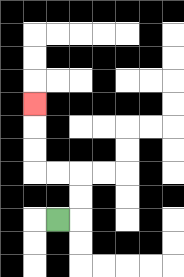{'start': '[2, 9]', 'end': '[1, 4]', 'path_directions': 'R,U,U,L,L,U,U,U', 'path_coordinates': '[[2, 9], [3, 9], [3, 8], [3, 7], [2, 7], [1, 7], [1, 6], [1, 5], [1, 4]]'}